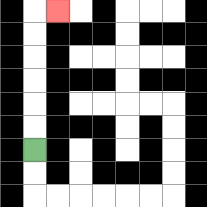{'start': '[1, 6]', 'end': '[2, 0]', 'path_directions': 'U,U,U,U,U,U,R', 'path_coordinates': '[[1, 6], [1, 5], [1, 4], [1, 3], [1, 2], [1, 1], [1, 0], [2, 0]]'}